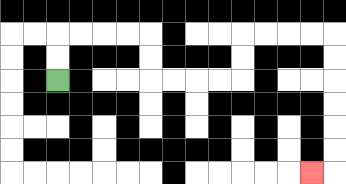{'start': '[2, 3]', 'end': '[13, 7]', 'path_directions': 'U,U,R,R,R,R,D,D,R,R,R,R,U,U,R,R,R,R,D,D,D,D,D,D,L', 'path_coordinates': '[[2, 3], [2, 2], [2, 1], [3, 1], [4, 1], [5, 1], [6, 1], [6, 2], [6, 3], [7, 3], [8, 3], [9, 3], [10, 3], [10, 2], [10, 1], [11, 1], [12, 1], [13, 1], [14, 1], [14, 2], [14, 3], [14, 4], [14, 5], [14, 6], [14, 7], [13, 7]]'}